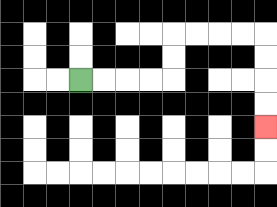{'start': '[3, 3]', 'end': '[11, 5]', 'path_directions': 'R,R,R,R,U,U,R,R,R,R,D,D,D,D', 'path_coordinates': '[[3, 3], [4, 3], [5, 3], [6, 3], [7, 3], [7, 2], [7, 1], [8, 1], [9, 1], [10, 1], [11, 1], [11, 2], [11, 3], [11, 4], [11, 5]]'}